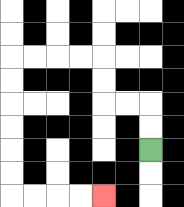{'start': '[6, 6]', 'end': '[4, 8]', 'path_directions': 'U,U,L,L,U,U,L,L,L,L,D,D,D,D,D,D,R,R,R,R', 'path_coordinates': '[[6, 6], [6, 5], [6, 4], [5, 4], [4, 4], [4, 3], [4, 2], [3, 2], [2, 2], [1, 2], [0, 2], [0, 3], [0, 4], [0, 5], [0, 6], [0, 7], [0, 8], [1, 8], [2, 8], [3, 8], [4, 8]]'}